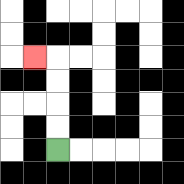{'start': '[2, 6]', 'end': '[1, 2]', 'path_directions': 'U,U,U,U,L', 'path_coordinates': '[[2, 6], [2, 5], [2, 4], [2, 3], [2, 2], [1, 2]]'}